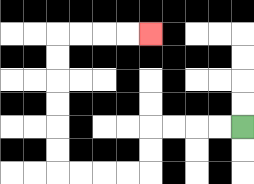{'start': '[10, 5]', 'end': '[6, 1]', 'path_directions': 'L,L,L,L,D,D,L,L,L,L,U,U,U,U,U,U,R,R,R,R', 'path_coordinates': '[[10, 5], [9, 5], [8, 5], [7, 5], [6, 5], [6, 6], [6, 7], [5, 7], [4, 7], [3, 7], [2, 7], [2, 6], [2, 5], [2, 4], [2, 3], [2, 2], [2, 1], [3, 1], [4, 1], [5, 1], [6, 1]]'}